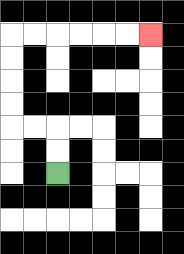{'start': '[2, 7]', 'end': '[6, 1]', 'path_directions': 'U,U,L,L,U,U,U,U,R,R,R,R,R,R', 'path_coordinates': '[[2, 7], [2, 6], [2, 5], [1, 5], [0, 5], [0, 4], [0, 3], [0, 2], [0, 1], [1, 1], [2, 1], [3, 1], [4, 1], [5, 1], [6, 1]]'}